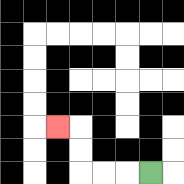{'start': '[6, 7]', 'end': '[2, 5]', 'path_directions': 'L,L,L,U,U,L', 'path_coordinates': '[[6, 7], [5, 7], [4, 7], [3, 7], [3, 6], [3, 5], [2, 5]]'}